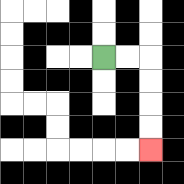{'start': '[4, 2]', 'end': '[6, 6]', 'path_directions': 'R,R,D,D,D,D', 'path_coordinates': '[[4, 2], [5, 2], [6, 2], [6, 3], [6, 4], [6, 5], [6, 6]]'}